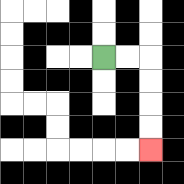{'start': '[4, 2]', 'end': '[6, 6]', 'path_directions': 'R,R,D,D,D,D', 'path_coordinates': '[[4, 2], [5, 2], [6, 2], [6, 3], [6, 4], [6, 5], [6, 6]]'}